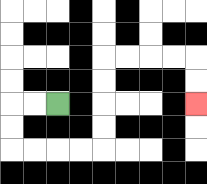{'start': '[2, 4]', 'end': '[8, 4]', 'path_directions': 'L,L,D,D,R,R,R,R,U,U,U,U,R,R,R,R,D,D', 'path_coordinates': '[[2, 4], [1, 4], [0, 4], [0, 5], [0, 6], [1, 6], [2, 6], [3, 6], [4, 6], [4, 5], [4, 4], [4, 3], [4, 2], [5, 2], [6, 2], [7, 2], [8, 2], [8, 3], [8, 4]]'}